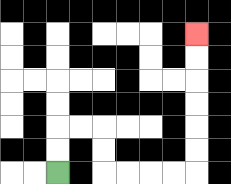{'start': '[2, 7]', 'end': '[8, 1]', 'path_directions': 'U,U,R,R,D,D,R,R,R,R,U,U,U,U,U,U', 'path_coordinates': '[[2, 7], [2, 6], [2, 5], [3, 5], [4, 5], [4, 6], [4, 7], [5, 7], [6, 7], [7, 7], [8, 7], [8, 6], [8, 5], [8, 4], [8, 3], [8, 2], [8, 1]]'}